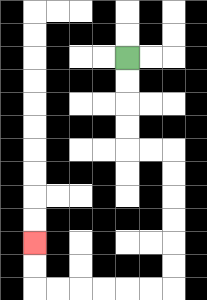{'start': '[5, 2]', 'end': '[1, 10]', 'path_directions': 'D,D,D,D,R,R,D,D,D,D,D,D,L,L,L,L,L,L,U,U', 'path_coordinates': '[[5, 2], [5, 3], [5, 4], [5, 5], [5, 6], [6, 6], [7, 6], [7, 7], [7, 8], [7, 9], [7, 10], [7, 11], [7, 12], [6, 12], [5, 12], [4, 12], [3, 12], [2, 12], [1, 12], [1, 11], [1, 10]]'}